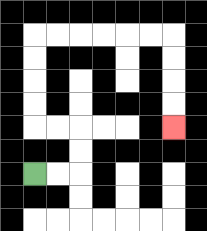{'start': '[1, 7]', 'end': '[7, 5]', 'path_directions': 'R,R,U,U,L,L,U,U,U,U,R,R,R,R,R,R,D,D,D,D', 'path_coordinates': '[[1, 7], [2, 7], [3, 7], [3, 6], [3, 5], [2, 5], [1, 5], [1, 4], [1, 3], [1, 2], [1, 1], [2, 1], [3, 1], [4, 1], [5, 1], [6, 1], [7, 1], [7, 2], [7, 3], [7, 4], [7, 5]]'}